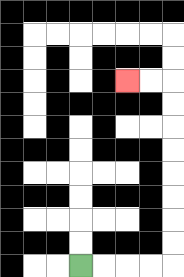{'start': '[3, 11]', 'end': '[5, 3]', 'path_directions': 'R,R,R,R,U,U,U,U,U,U,U,U,L,L', 'path_coordinates': '[[3, 11], [4, 11], [5, 11], [6, 11], [7, 11], [7, 10], [7, 9], [7, 8], [7, 7], [7, 6], [7, 5], [7, 4], [7, 3], [6, 3], [5, 3]]'}